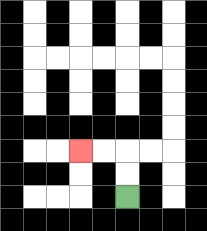{'start': '[5, 8]', 'end': '[3, 6]', 'path_directions': 'U,U,L,L', 'path_coordinates': '[[5, 8], [5, 7], [5, 6], [4, 6], [3, 6]]'}